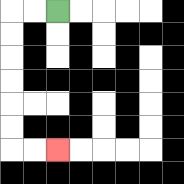{'start': '[2, 0]', 'end': '[2, 6]', 'path_directions': 'L,L,D,D,D,D,D,D,R,R', 'path_coordinates': '[[2, 0], [1, 0], [0, 0], [0, 1], [0, 2], [0, 3], [0, 4], [0, 5], [0, 6], [1, 6], [2, 6]]'}